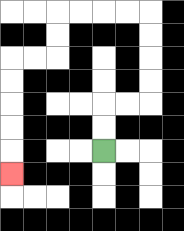{'start': '[4, 6]', 'end': '[0, 7]', 'path_directions': 'U,U,R,R,U,U,U,U,L,L,L,L,D,D,L,L,D,D,D,D,D', 'path_coordinates': '[[4, 6], [4, 5], [4, 4], [5, 4], [6, 4], [6, 3], [6, 2], [6, 1], [6, 0], [5, 0], [4, 0], [3, 0], [2, 0], [2, 1], [2, 2], [1, 2], [0, 2], [0, 3], [0, 4], [0, 5], [0, 6], [0, 7]]'}